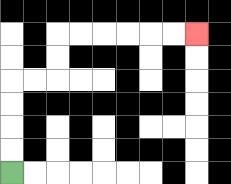{'start': '[0, 7]', 'end': '[8, 1]', 'path_directions': 'U,U,U,U,R,R,U,U,R,R,R,R,R,R', 'path_coordinates': '[[0, 7], [0, 6], [0, 5], [0, 4], [0, 3], [1, 3], [2, 3], [2, 2], [2, 1], [3, 1], [4, 1], [5, 1], [6, 1], [7, 1], [8, 1]]'}